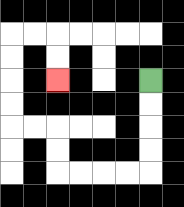{'start': '[6, 3]', 'end': '[2, 3]', 'path_directions': 'D,D,D,D,L,L,L,L,U,U,L,L,U,U,U,U,R,R,D,D', 'path_coordinates': '[[6, 3], [6, 4], [6, 5], [6, 6], [6, 7], [5, 7], [4, 7], [3, 7], [2, 7], [2, 6], [2, 5], [1, 5], [0, 5], [0, 4], [0, 3], [0, 2], [0, 1], [1, 1], [2, 1], [2, 2], [2, 3]]'}